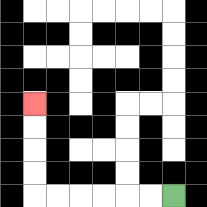{'start': '[7, 8]', 'end': '[1, 4]', 'path_directions': 'L,L,L,L,L,L,U,U,U,U', 'path_coordinates': '[[7, 8], [6, 8], [5, 8], [4, 8], [3, 8], [2, 8], [1, 8], [1, 7], [1, 6], [1, 5], [1, 4]]'}